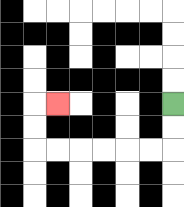{'start': '[7, 4]', 'end': '[2, 4]', 'path_directions': 'D,D,L,L,L,L,L,L,U,U,R', 'path_coordinates': '[[7, 4], [7, 5], [7, 6], [6, 6], [5, 6], [4, 6], [3, 6], [2, 6], [1, 6], [1, 5], [1, 4], [2, 4]]'}